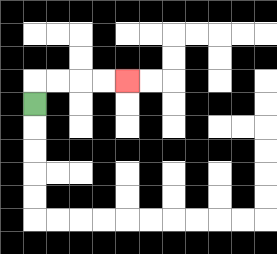{'start': '[1, 4]', 'end': '[5, 3]', 'path_directions': 'U,R,R,R,R', 'path_coordinates': '[[1, 4], [1, 3], [2, 3], [3, 3], [4, 3], [5, 3]]'}